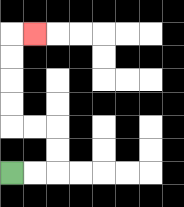{'start': '[0, 7]', 'end': '[1, 1]', 'path_directions': 'R,R,U,U,L,L,U,U,U,U,R', 'path_coordinates': '[[0, 7], [1, 7], [2, 7], [2, 6], [2, 5], [1, 5], [0, 5], [0, 4], [0, 3], [0, 2], [0, 1], [1, 1]]'}